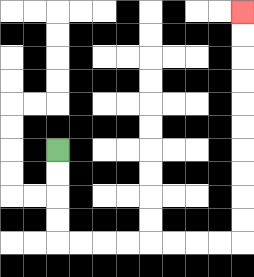{'start': '[2, 6]', 'end': '[10, 0]', 'path_directions': 'D,D,D,D,R,R,R,R,R,R,R,R,U,U,U,U,U,U,U,U,U,U', 'path_coordinates': '[[2, 6], [2, 7], [2, 8], [2, 9], [2, 10], [3, 10], [4, 10], [5, 10], [6, 10], [7, 10], [8, 10], [9, 10], [10, 10], [10, 9], [10, 8], [10, 7], [10, 6], [10, 5], [10, 4], [10, 3], [10, 2], [10, 1], [10, 0]]'}